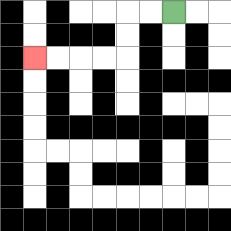{'start': '[7, 0]', 'end': '[1, 2]', 'path_directions': 'L,L,D,D,L,L,L,L', 'path_coordinates': '[[7, 0], [6, 0], [5, 0], [5, 1], [5, 2], [4, 2], [3, 2], [2, 2], [1, 2]]'}